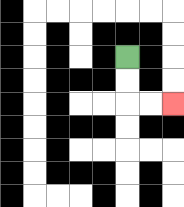{'start': '[5, 2]', 'end': '[7, 4]', 'path_directions': 'D,D,R,R', 'path_coordinates': '[[5, 2], [5, 3], [5, 4], [6, 4], [7, 4]]'}